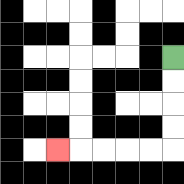{'start': '[7, 2]', 'end': '[2, 6]', 'path_directions': 'D,D,D,D,L,L,L,L,L', 'path_coordinates': '[[7, 2], [7, 3], [7, 4], [7, 5], [7, 6], [6, 6], [5, 6], [4, 6], [3, 6], [2, 6]]'}